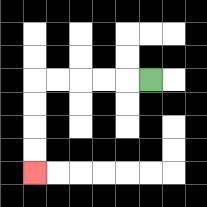{'start': '[6, 3]', 'end': '[1, 7]', 'path_directions': 'L,L,L,L,L,D,D,D,D', 'path_coordinates': '[[6, 3], [5, 3], [4, 3], [3, 3], [2, 3], [1, 3], [1, 4], [1, 5], [1, 6], [1, 7]]'}